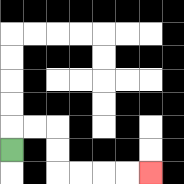{'start': '[0, 6]', 'end': '[6, 7]', 'path_directions': 'U,R,R,D,D,R,R,R,R', 'path_coordinates': '[[0, 6], [0, 5], [1, 5], [2, 5], [2, 6], [2, 7], [3, 7], [4, 7], [5, 7], [6, 7]]'}